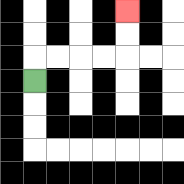{'start': '[1, 3]', 'end': '[5, 0]', 'path_directions': 'U,R,R,R,R,U,U', 'path_coordinates': '[[1, 3], [1, 2], [2, 2], [3, 2], [4, 2], [5, 2], [5, 1], [5, 0]]'}